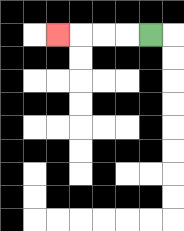{'start': '[6, 1]', 'end': '[2, 1]', 'path_directions': 'L,L,L,L', 'path_coordinates': '[[6, 1], [5, 1], [4, 1], [3, 1], [2, 1]]'}